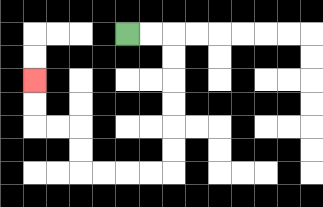{'start': '[5, 1]', 'end': '[1, 3]', 'path_directions': 'R,R,D,D,D,D,D,D,L,L,L,L,U,U,L,L,U,U', 'path_coordinates': '[[5, 1], [6, 1], [7, 1], [7, 2], [7, 3], [7, 4], [7, 5], [7, 6], [7, 7], [6, 7], [5, 7], [4, 7], [3, 7], [3, 6], [3, 5], [2, 5], [1, 5], [1, 4], [1, 3]]'}